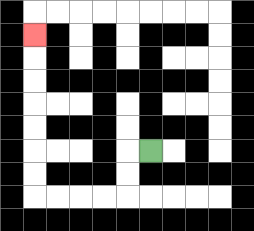{'start': '[6, 6]', 'end': '[1, 1]', 'path_directions': 'L,D,D,L,L,L,L,U,U,U,U,U,U,U', 'path_coordinates': '[[6, 6], [5, 6], [5, 7], [5, 8], [4, 8], [3, 8], [2, 8], [1, 8], [1, 7], [1, 6], [1, 5], [1, 4], [1, 3], [1, 2], [1, 1]]'}